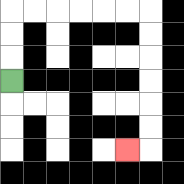{'start': '[0, 3]', 'end': '[5, 6]', 'path_directions': 'U,U,U,R,R,R,R,R,R,D,D,D,D,D,D,L', 'path_coordinates': '[[0, 3], [0, 2], [0, 1], [0, 0], [1, 0], [2, 0], [3, 0], [4, 0], [5, 0], [6, 0], [6, 1], [6, 2], [6, 3], [6, 4], [6, 5], [6, 6], [5, 6]]'}